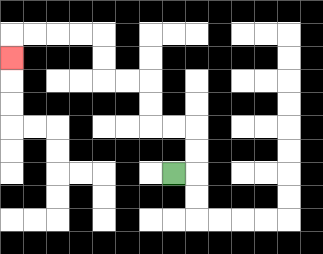{'start': '[7, 7]', 'end': '[0, 2]', 'path_directions': 'R,U,U,L,L,U,U,L,L,U,U,L,L,L,L,D', 'path_coordinates': '[[7, 7], [8, 7], [8, 6], [8, 5], [7, 5], [6, 5], [6, 4], [6, 3], [5, 3], [4, 3], [4, 2], [4, 1], [3, 1], [2, 1], [1, 1], [0, 1], [0, 2]]'}